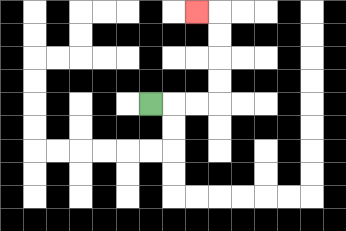{'start': '[6, 4]', 'end': '[8, 0]', 'path_directions': 'R,R,R,U,U,U,U,L', 'path_coordinates': '[[6, 4], [7, 4], [8, 4], [9, 4], [9, 3], [9, 2], [9, 1], [9, 0], [8, 0]]'}